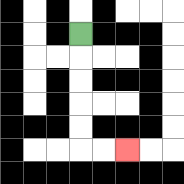{'start': '[3, 1]', 'end': '[5, 6]', 'path_directions': 'D,D,D,D,D,R,R', 'path_coordinates': '[[3, 1], [3, 2], [3, 3], [3, 4], [3, 5], [3, 6], [4, 6], [5, 6]]'}